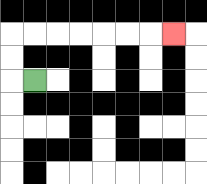{'start': '[1, 3]', 'end': '[7, 1]', 'path_directions': 'L,U,U,R,R,R,R,R,R,R', 'path_coordinates': '[[1, 3], [0, 3], [0, 2], [0, 1], [1, 1], [2, 1], [3, 1], [4, 1], [5, 1], [6, 1], [7, 1]]'}